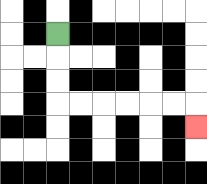{'start': '[2, 1]', 'end': '[8, 5]', 'path_directions': 'D,D,D,R,R,R,R,R,R,D', 'path_coordinates': '[[2, 1], [2, 2], [2, 3], [2, 4], [3, 4], [4, 4], [5, 4], [6, 4], [7, 4], [8, 4], [8, 5]]'}